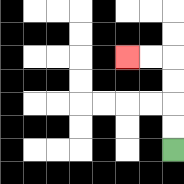{'start': '[7, 6]', 'end': '[5, 2]', 'path_directions': 'U,U,U,U,L,L', 'path_coordinates': '[[7, 6], [7, 5], [7, 4], [7, 3], [7, 2], [6, 2], [5, 2]]'}